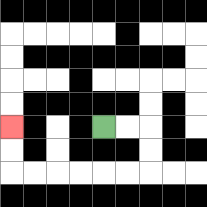{'start': '[4, 5]', 'end': '[0, 5]', 'path_directions': 'R,R,D,D,L,L,L,L,L,L,U,U', 'path_coordinates': '[[4, 5], [5, 5], [6, 5], [6, 6], [6, 7], [5, 7], [4, 7], [3, 7], [2, 7], [1, 7], [0, 7], [0, 6], [0, 5]]'}